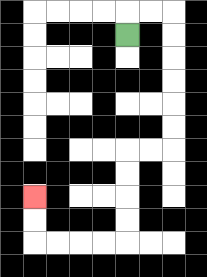{'start': '[5, 1]', 'end': '[1, 8]', 'path_directions': 'U,R,R,D,D,D,D,D,D,L,L,D,D,D,D,L,L,L,L,U,U', 'path_coordinates': '[[5, 1], [5, 0], [6, 0], [7, 0], [7, 1], [7, 2], [7, 3], [7, 4], [7, 5], [7, 6], [6, 6], [5, 6], [5, 7], [5, 8], [5, 9], [5, 10], [4, 10], [3, 10], [2, 10], [1, 10], [1, 9], [1, 8]]'}